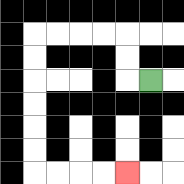{'start': '[6, 3]', 'end': '[5, 7]', 'path_directions': 'L,U,U,L,L,L,L,D,D,D,D,D,D,R,R,R,R', 'path_coordinates': '[[6, 3], [5, 3], [5, 2], [5, 1], [4, 1], [3, 1], [2, 1], [1, 1], [1, 2], [1, 3], [1, 4], [1, 5], [1, 6], [1, 7], [2, 7], [3, 7], [4, 7], [5, 7]]'}